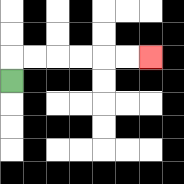{'start': '[0, 3]', 'end': '[6, 2]', 'path_directions': 'U,R,R,R,R,R,R', 'path_coordinates': '[[0, 3], [0, 2], [1, 2], [2, 2], [3, 2], [4, 2], [5, 2], [6, 2]]'}